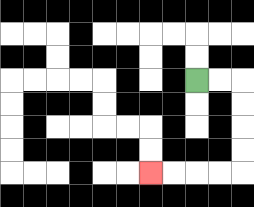{'start': '[8, 3]', 'end': '[6, 7]', 'path_directions': 'R,R,D,D,D,D,L,L,L,L', 'path_coordinates': '[[8, 3], [9, 3], [10, 3], [10, 4], [10, 5], [10, 6], [10, 7], [9, 7], [8, 7], [7, 7], [6, 7]]'}